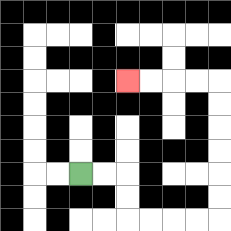{'start': '[3, 7]', 'end': '[5, 3]', 'path_directions': 'R,R,D,D,R,R,R,R,U,U,U,U,U,U,L,L,L,L', 'path_coordinates': '[[3, 7], [4, 7], [5, 7], [5, 8], [5, 9], [6, 9], [7, 9], [8, 9], [9, 9], [9, 8], [9, 7], [9, 6], [9, 5], [9, 4], [9, 3], [8, 3], [7, 3], [6, 3], [5, 3]]'}